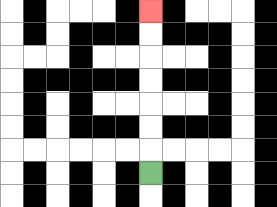{'start': '[6, 7]', 'end': '[6, 0]', 'path_directions': 'U,U,U,U,U,U,U', 'path_coordinates': '[[6, 7], [6, 6], [6, 5], [6, 4], [6, 3], [6, 2], [6, 1], [6, 0]]'}